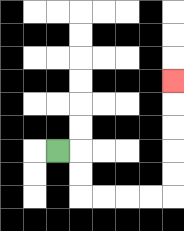{'start': '[2, 6]', 'end': '[7, 3]', 'path_directions': 'R,D,D,R,R,R,R,U,U,U,U,U', 'path_coordinates': '[[2, 6], [3, 6], [3, 7], [3, 8], [4, 8], [5, 8], [6, 8], [7, 8], [7, 7], [7, 6], [7, 5], [7, 4], [7, 3]]'}